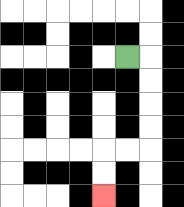{'start': '[5, 2]', 'end': '[4, 8]', 'path_directions': 'R,D,D,D,D,L,L,D,D', 'path_coordinates': '[[5, 2], [6, 2], [6, 3], [6, 4], [6, 5], [6, 6], [5, 6], [4, 6], [4, 7], [4, 8]]'}